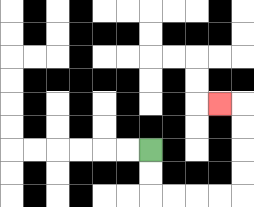{'start': '[6, 6]', 'end': '[9, 4]', 'path_directions': 'D,D,R,R,R,R,U,U,U,U,L', 'path_coordinates': '[[6, 6], [6, 7], [6, 8], [7, 8], [8, 8], [9, 8], [10, 8], [10, 7], [10, 6], [10, 5], [10, 4], [9, 4]]'}